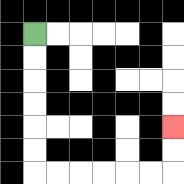{'start': '[1, 1]', 'end': '[7, 5]', 'path_directions': 'D,D,D,D,D,D,R,R,R,R,R,R,U,U', 'path_coordinates': '[[1, 1], [1, 2], [1, 3], [1, 4], [1, 5], [1, 6], [1, 7], [2, 7], [3, 7], [4, 7], [5, 7], [6, 7], [7, 7], [7, 6], [7, 5]]'}